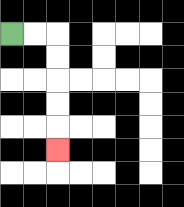{'start': '[0, 1]', 'end': '[2, 6]', 'path_directions': 'R,R,D,D,D,D,D', 'path_coordinates': '[[0, 1], [1, 1], [2, 1], [2, 2], [2, 3], [2, 4], [2, 5], [2, 6]]'}